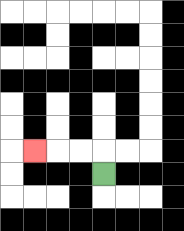{'start': '[4, 7]', 'end': '[1, 6]', 'path_directions': 'U,L,L,L', 'path_coordinates': '[[4, 7], [4, 6], [3, 6], [2, 6], [1, 6]]'}